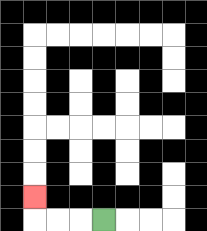{'start': '[4, 9]', 'end': '[1, 8]', 'path_directions': 'L,L,L,U', 'path_coordinates': '[[4, 9], [3, 9], [2, 9], [1, 9], [1, 8]]'}